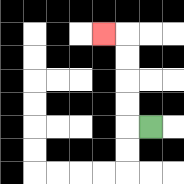{'start': '[6, 5]', 'end': '[4, 1]', 'path_directions': 'L,U,U,U,U,L', 'path_coordinates': '[[6, 5], [5, 5], [5, 4], [5, 3], [5, 2], [5, 1], [4, 1]]'}